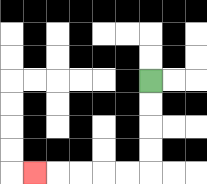{'start': '[6, 3]', 'end': '[1, 7]', 'path_directions': 'D,D,D,D,L,L,L,L,L', 'path_coordinates': '[[6, 3], [6, 4], [6, 5], [6, 6], [6, 7], [5, 7], [4, 7], [3, 7], [2, 7], [1, 7]]'}